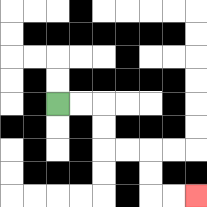{'start': '[2, 4]', 'end': '[8, 8]', 'path_directions': 'R,R,D,D,R,R,D,D,R,R', 'path_coordinates': '[[2, 4], [3, 4], [4, 4], [4, 5], [4, 6], [5, 6], [6, 6], [6, 7], [6, 8], [7, 8], [8, 8]]'}